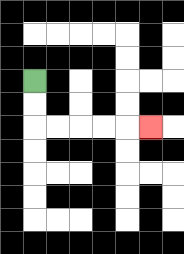{'start': '[1, 3]', 'end': '[6, 5]', 'path_directions': 'D,D,R,R,R,R,R', 'path_coordinates': '[[1, 3], [1, 4], [1, 5], [2, 5], [3, 5], [4, 5], [5, 5], [6, 5]]'}